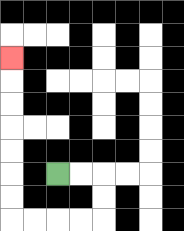{'start': '[2, 7]', 'end': '[0, 2]', 'path_directions': 'R,R,D,D,L,L,L,L,U,U,U,U,U,U,U', 'path_coordinates': '[[2, 7], [3, 7], [4, 7], [4, 8], [4, 9], [3, 9], [2, 9], [1, 9], [0, 9], [0, 8], [0, 7], [0, 6], [0, 5], [0, 4], [0, 3], [0, 2]]'}